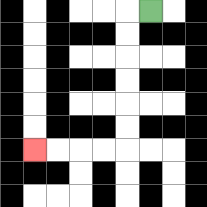{'start': '[6, 0]', 'end': '[1, 6]', 'path_directions': 'L,D,D,D,D,D,D,L,L,L,L', 'path_coordinates': '[[6, 0], [5, 0], [5, 1], [5, 2], [5, 3], [5, 4], [5, 5], [5, 6], [4, 6], [3, 6], [2, 6], [1, 6]]'}